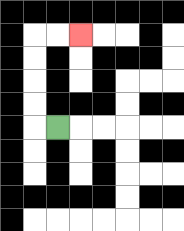{'start': '[2, 5]', 'end': '[3, 1]', 'path_directions': 'L,U,U,U,U,R,R', 'path_coordinates': '[[2, 5], [1, 5], [1, 4], [1, 3], [1, 2], [1, 1], [2, 1], [3, 1]]'}